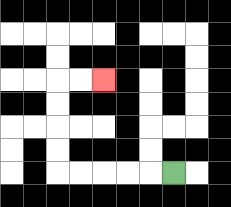{'start': '[7, 7]', 'end': '[4, 3]', 'path_directions': 'L,L,L,L,L,U,U,U,U,R,R', 'path_coordinates': '[[7, 7], [6, 7], [5, 7], [4, 7], [3, 7], [2, 7], [2, 6], [2, 5], [2, 4], [2, 3], [3, 3], [4, 3]]'}